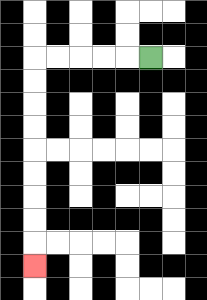{'start': '[6, 2]', 'end': '[1, 11]', 'path_directions': 'L,L,L,L,L,D,D,D,D,D,D,D,D,D', 'path_coordinates': '[[6, 2], [5, 2], [4, 2], [3, 2], [2, 2], [1, 2], [1, 3], [1, 4], [1, 5], [1, 6], [1, 7], [1, 8], [1, 9], [1, 10], [1, 11]]'}